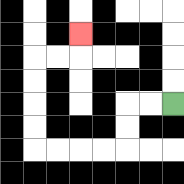{'start': '[7, 4]', 'end': '[3, 1]', 'path_directions': 'L,L,D,D,L,L,L,L,U,U,U,U,R,R,U', 'path_coordinates': '[[7, 4], [6, 4], [5, 4], [5, 5], [5, 6], [4, 6], [3, 6], [2, 6], [1, 6], [1, 5], [1, 4], [1, 3], [1, 2], [2, 2], [3, 2], [3, 1]]'}